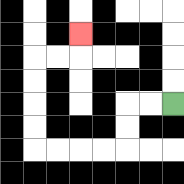{'start': '[7, 4]', 'end': '[3, 1]', 'path_directions': 'L,L,D,D,L,L,L,L,U,U,U,U,R,R,U', 'path_coordinates': '[[7, 4], [6, 4], [5, 4], [5, 5], [5, 6], [4, 6], [3, 6], [2, 6], [1, 6], [1, 5], [1, 4], [1, 3], [1, 2], [2, 2], [3, 2], [3, 1]]'}